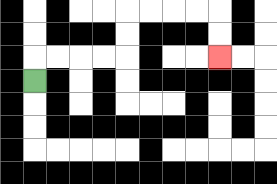{'start': '[1, 3]', 'end': '[9, 2]', 'path_directions': 'U,R,R,R,R,U,U,R,R,R,R,D,D', 'path_coordinates': '[[1, 3], [1, 2], [2, 2], [3, 2], [4, 2], [5, 2], [5, 1], [5, 0], [6, 0], [7, 0], [8, 0], [9, 0], [9, 1], [9, 2]]'}